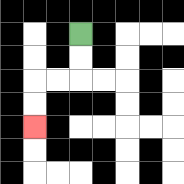{'start': '[3, 1]', 'end': '[1, 5]', 'path_directions': 'D,D,L,L,D,D', 'path_coordinates': '[[3, 1], [3, 2], [3, 3], [2, 3], [1, 3], [1, 4], [1, 5]]'}